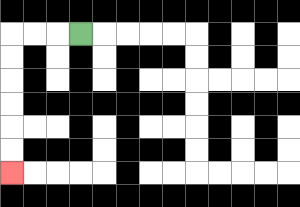{'start': '[3, 1]', 'end': '[0, 7]', 'path_directions': 'L,L,L,D,D,D,D,D,D', 'path_coordinates': '[[3, 1], [2, 1], [1, 1], [0, 1], [0, 2], [0, 3], [0, 4], [0, 5], [0, 6], [0, 7]]'}